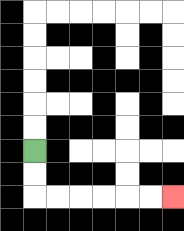{'start': '[1, 6]', 'end': '[7, 8]', 'path_directions': 'D,D,R,R,R,R,R,R', 'path_coordinates': '[[1, 6], [1, 7], [1, 8], [2, 8], [3, 8], [4, 8], [5, 8], [6, 8], [7, 8]]'}